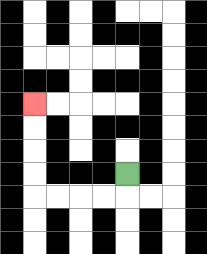{'start': '[5, 7]', 'end': '[1, 4]', 'path_directions': 'D,L,L,L,L,U,U,U,U', 'path_coordinates': '[[5, 7], [5, 8], [4, 8], [3, 8], [2, 8], [1, 8], [1, 7], [1, 6], [1, 5], [1, 4]]'}